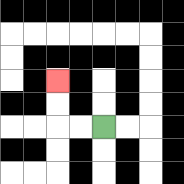{'start': '[4, 5]', 'end': '[2, 3]', 'path_directions': 'L,L,U,U', 'path_coordinates': '[[4, 5], [3, 5], [2, 5], [2, 4], [2, 3]]'}